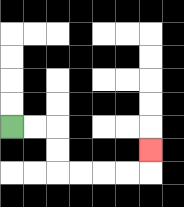{'start': '[0, 5]', 'end': '[6, 6]', 'path_directions': 'R,R,D,D,R,R,R,R,U', 'path_coordinates': '[[0, 5], [1, 5], [2, 5], [2, 6], [2, 7], [3, 7], [4, 7], [5, 7], [6, 7], [6, 6]]'}